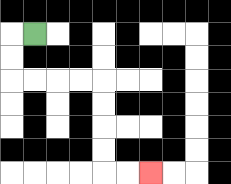{'start': '[1, 1]', 'end': '[6, 7]', 'path_directions': 'L,D,D,R,R,R,R,D,D,D,D,R,R', 'path_coordinates': '[[1, 1], [0, 1], [0, 2], [0, 3], [1, 3], [2, 3], [3, 3], [4, 3], [4, 4], [4, 5], [4, 6], [4, 7], [5, 7], [6, 7]]'}